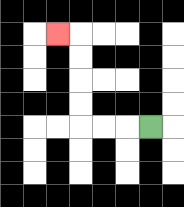{'start': '[6, 5]', 'end': '[2, 1]', 'path_directions': 'L,L,L,U,U,U,U,L', 'path_coordinates': '[[6, 5], [5, 5], [4, 5], [3, 5], [3, 4], [3, 3], [3, 2], [3, 1], [2, 1]]'}